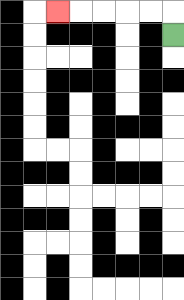{'start': '[7, 1]', 'end': '[2, 0]', 'path_directions': 'U,L,L,L,L,L', 'path_coordinates': '[[7, 1], [7, 0], [6, 0], [5, 0], [4, 0], [3, 0], [2, 0]]'}